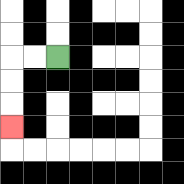{'start': '[2, 2]', 'end': '[0, 5]', 'path_directions': 'L,L,D,D,D', 'path_coordinates': '[[2, 2], [1, 2], [0, 2], [0, 3], [0, 4], [0, 5]]'}